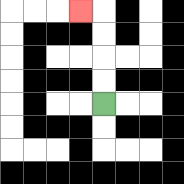{'start': '[4, 4]', 'end': '[3, 0]', 'path_directions': 'U,U,U,U,L', 'path_coordinates': '[[4, 4], [4, 3], [4, 2], [4, 1], [4, 0], [3, 0]]'}